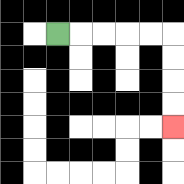{'start': '[2, 1]', 'end': '[7, 5]', 'path_directions': 'R,R,R,R,R,D,D,D,D', 'path_coordinates': '[[2, 1], [3, 1], [4, 1], [5, 1], [6, 1], [7, 1], [7, 2], [7, 3], [7, 4], [7, 5]]'}